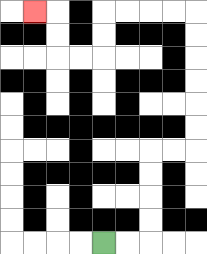{'start': '[4, 10]', 'end': '[1, 0]', 'path_directions': 'R,R,U,U,U,U,R,R,U,U,U,U,U,U,L,L,L,L,D,D,L,L,U,U,L', 'path_coordinates': '[[4, 10], [5, 10], [6, 10], [6, 9], [6, 8], [6, 7], [6, 6], [7, 6], [8, 6], [8, 5], [8, 4], [8, 3], [8, 2], [8, 1], [8, 0], [7, 0], [6, 0], [5, 0], [4, 0], [4, 1], [4, 2], [3, 2], [2, 2], [2, 1], [2, 0], [1, 0]]'}